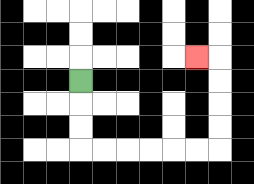{'start': '[3, 3]', 'end': '[8, 2]', 'path_directions': 'D,D,D,R,R,R,R,R,R,U,U,U,U,L', 'path_coordinates': '[[3, 3], [3, 4], [3, 5], [3, 6], [4, 6], [5, 6], [6, 6], [7, 6], [8, 6], [9, 6], [9, 5], [9, 4], [9, 3], [9, 2], [8, 2]]'}